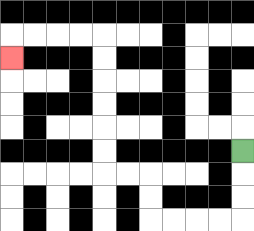{'start': '[10, 6]', 'end': '[0, 2]', 'path_directions': 'D,D,D,L,L,L,L,U,U,L,L,U,U,U,U,U,U,L,L,L,L,D', 'path_coordinates': '[[10, 6], [10, 7], [10, 8], [10, 9], [9, 9], [8, 9], [7, 9], [6, 9], [6, 8], [6, 7], [5, 7], [4, 7], [4, 6], [4, 5], [4, 4], [4, 3], [4, 2], [4, 1], [3, 1], [2, 1], [1, 1], [0, 1], [0, 2]]'}